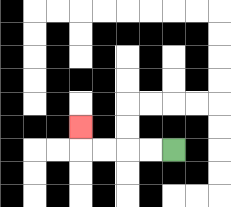{'start': '[7, 6]', 'end': '[3, 5]', 'path_directions': 'L,L,L,L,U', 'path_coordinates': '[[7, 6], [6, 6], [5, 6], [4, 6], [3, 6], [3, 5]]'}